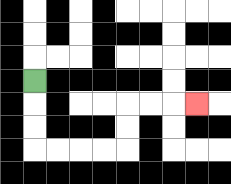{'start': '[1, 3]', 'end': '[8, 4]', 'path_directions': 'D,D,D,R,R,R,R,U,U,R,R,R', 'path_coordinates': '[[1, 3], [1, 4], [1, 5], [1, 6], [2, 6], [3, 6], [4, 6], [5, 6], [5, 5], [5, 4], [6, 4], [7, 4], [8, 4]]'}